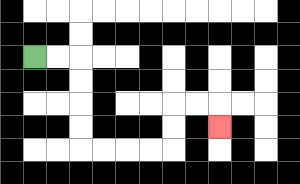{'start': '[1, 2]', 'end': '[9, 5]', 'path_directions': 'R,R,D,D,D,D,R,R,R,R,U,U,R,R,D', 'path_coordinates': '[[1, 2], [2, 2], [3, 2], [3, 3], [3, 4], [3, 5], [3, 6], [4, 6], [5, 6], [6, 6], [7, 6], [7, 5], [7, 4], [8, 4], [9, 4], [9, 5]]'}